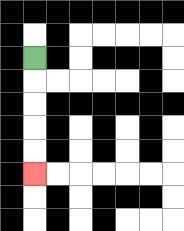{'start': '[1, 2]', 'end': '[1, 7]', 'path_directions': 'D,D,D,D,D', 'path_coordinates': '[[1, 2], [1, 3], [1, 4], [1, 5], [1, 6], [1, 7]]'}